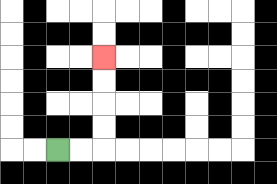{'start': '[2, 6]', 'end': '[4, 2]', 'path_directions': 'R,R,U,U,U,U', 'path_coordinates': '[[2, 6], [3, 6], [4, 6], [4, 5], [4, 4], [4, 3], [4, 2]]'}